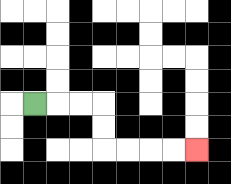{'start': '[1, 4]', 'end': '[8, 6]', 'path_directions': 'R,R,R,D,D,R,R,R,R', 'path_coordinates': '[[1, 4], [2, 4], [3, 4], [4, 4], [4, 5], [4, 6], [5, 6], [6, 6], [7, 6], [8, 6]]'}